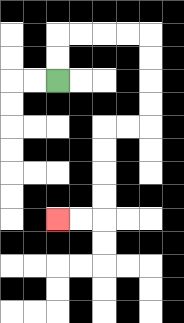{'start': '[2, 3]', 'end': '[2, 9]', 'path_directions': 'U,U,R,R,R,R,D,D,D,D,L,L,D,D,D,D,L,L', 'path_coordinates': '[[2, 3], [2, 2], [2, 1], [3, 1], [4, 1], [5, 1], [6, 1], [6, 2], [6, 3], [6, 4], [6, 5], [5, 5], [4, 5], [4, 6], [4, 7], [4, 8], [4, 9], [3, 9], [2, 9]]'}